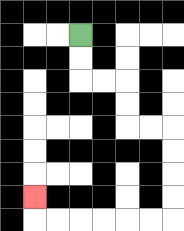{'start': '[3, 1]', 'end': '[1, 8]', 'path_directions': 'D,D,R,R,D,D,R,R,D,D,D,D,L,L,L,L,L,L,U', 'path_coordinates': '[[3, 1], [3, 2], [3, 3], [4, 3], [5, 3], [5, 4], [5, 5], [6, 5], [7, 5], [7, 6], [7, 7], [7, 8], [7, 9], [6, 9], [5, 9], [4, 9], [3, 9], [2, 9], [1, 9], [1, 8]]'}